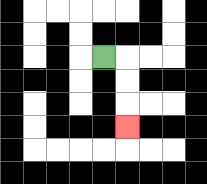{'start': '[4, 2]', 'end': '[5, 5]', 'path_directions': 'R,D,D,D', 'path_coordinates': '[[4, 2], [5, 2], [5, 3], [5, 4], [5, 5]]'}